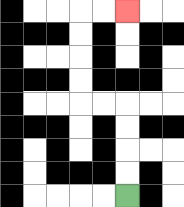{'start': '[5, 8]', 'end': '[5, 0]', 'path_directions': 'U,U,U,U,L,L,U,U,U,U,R,R', 'path_coordinates': '[[5, 8], [5, 7], [5, 6], [5, 5], [5, 4], [4, 4], [3, 4], [3, 3], [3, 2], [3, 1], [3, 0], [4, 0], [5, 0]]'}